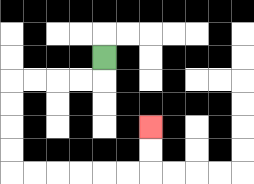{'start': '[4, 2]', 'end': '[6, 5]', 'path_directions': 'D,L,L,L,L,D,D,D,D,R,R,R,R,R,R,U,U', 'path_coordinates': '[[4, 2], [4, 3], [3, 3], [2, 3], [1, 3], [0, 3], [0, 4], [0, 5], [0, 6], [0, 7], [1, 7], [2, 7], [3, 7], [4, 7], [5, 7], [6, 7], [6, 6], [6, 5]]'}